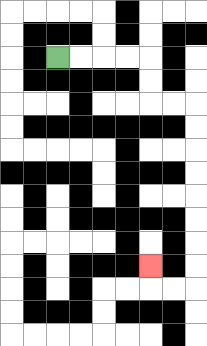{'start': '[2, 2]', 'end': '[6, 11]', 'path_directions': 'R,R,R,R,D,D,R,R,D,D,D,D,D,D,D,D,L,L,U', 'path_coordinates': '[[2, 2], [3, 2], [4, 2], [5, 2], [6, 2], [6, 3], [6, 4], [7, 4], [8, 4], [8, 5], [8, 6], [8, 7], [8, 8], [8, 9], [8, 10], [8, 11], [8, 12], [7, 12], [6, 12], [6, 11]]'}